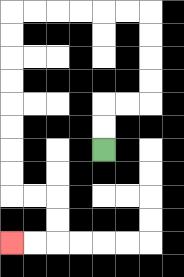{'start': '[4, 6]', 'end': '[0, 10]', 'path_directions': 'U,U,R,R,U,U,U,U,L,L,L,L,L,L,D,D,D,D,D,D,D,D,R,R,D,D,L,L', 'path_coordinates': '[[4, 6], [4, 5], [4, 4], [5, 4], [6, 4], [6, 3], [6, 2], [6, 1], [6, 0], [5, 0], [4, 0], [3, 0], [2, 0], [1, 0], [0, 0], [0, 1], [0, 2], [0, 3], [0, 4], [0, 5], [0, 6], [0, 7], [0, 8], [1, 8], [2, 8], [2, 9], [2, 10], [1, 10], [0, 10]]'}